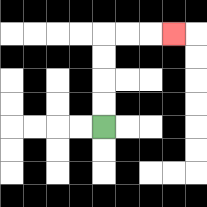{'start': '[4, 5]', 'end': '[7, 1]', 'path_directions': 'U,U,U,U,R,R,R', 'path_coordinates': '[[4, 5], [4, 4], [4, 3], [4, 2], [4, 1], [5, 1], [6, 1], [7, 1]]'}